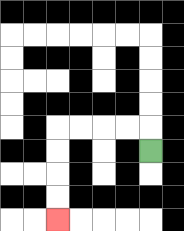{'start': '[6, 6]', 'end': '[2, 9]', 'path_directions': 'U,L,L,L,L,D,D,D,D', 'path_coordinates': '[[6, 6], [6, 5], [5, 5], [4, 5], [3, 5], [2, 5], [2, 6], [2, 7], [2, 8], [2, 9]]'}